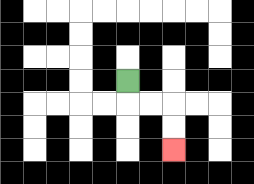{'start': '[5, 3]', 'end': '[7, 6]', 'path_directions': 'D,R,R,D,D', 'path_coordinates': '[[5, 3], [5, 4], [6, 4], [7, 4], [7, 5], [7, 6]]'}